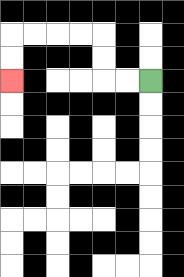{'start': '[6, 3]', 'end': '[0, 3]', 'path_directions': 'L,L,U,U,L,L,L,L,D,D', 'path_coordinates': '[[6, 3], [5, 3], [4, 3], [4, 2], [4, 1], [3, 1], [2, 1], [1, 1], [0, 1], [0, 2], [0, 3]]'}